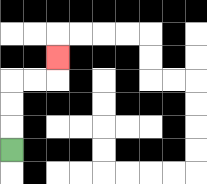{'start': '[0, 6]', 'end': '[2, 2]', 'path_directions': 'U,U,U,R,R,U', 'path_coordinates': '[[0, 6], [0, 5], [0, 4], [0, 3], [1, 3], [2, 3], [2, 2]]'}